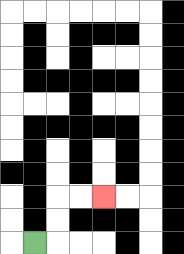{'start': '[1, 10]', 'end': '[4, 8]', 'path_directions': 'R,U,U,R,R', 'path_coordinates': '[[1, 10], [2, 10], [2, 9], [2, 8], [3, 8], [4, 8]]'}